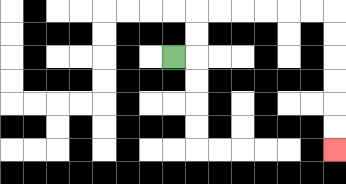{'start': '[7, 2]', 'end': '[14, 6]', 'path_directions': 'R,U,U,R,R,R,R,R,R,D,D,D,D,D,D', 'path_coordinates': '[[7, 2], [8, 2], [8, 1], [8, 0], [9, 0], [10, 0], [11, 0], [12, 0], [13, 0], [14, 0], [14, 1], [14, 2], [14, 3], [14, 4], [14, 5], [14, 6]]'}